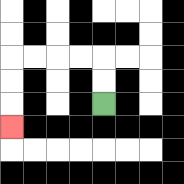{'start': '[4, 4]', 'end': '[0, 5]', 'path_directions': 'U,U,L,L,L,L,D,D,D', 'path_coordinates': '[[4, 4], [4, 3], [4, 2], [3, 2], [2, 2], [1, 2], [0, 2], [0, 3], [0, 4], [0, 5]]'}